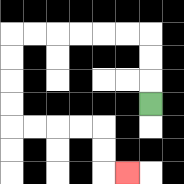{'start': '[6, 4]', 'end': '[5, 7]', 'path_directions': 'U,U,U,L,L,L,L,L,L,D,D,D,D,R,R,R,R,D,D,R', 'path_coordinates': '[[6, 4], [6, 3], [6, 2], [6, 1], [5, 1], [4, 1], [3, 1], [2, 1], [1, 1], [0, 1], [0, 2], [0, 3], [0, 4], [0, 5], [1, 5], [2, 5], [3, 5], [4, 5], [4, 6], [4, 7], [5, 7]]'}